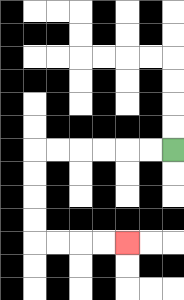{'start': '[7, 6]', 'end': '[5, 10]', 'path_directions': 'L,L,L,L,L,L,D,D,D,D,R,R,R,R', 'path_coordinates': '[[7, 6], [6, 6], [5, 6], [4, 6], [3, 6], [2, 6], [1, 6], [1, 7], [1, 8], [1, 9], [1, 10], [2, 10], [3, 10], [4, 10], [5, 10]]'}